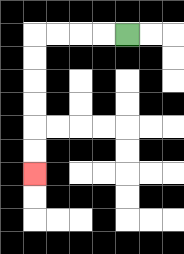{'start': '[5, 1]', 'end': '[1, 7]', 'path_directions': 'L,L,L,L,D,D,D,D,D,D', 'path_coordinates': '[[5, 1], [4, 1], [3, 1], [2, 1], [1, 1], [1, 2], [1, 3], [1, 4], [1, 5], [1, 6], [1, 7]]'}